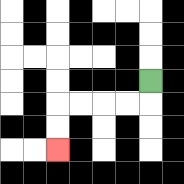{'start': '[6, 3]', 'end': '[2, 6]', 'path_directions': 'D,L,L,L,L,D,D', 'path_coordinates': '[[6, 3], [6, 4], [5, 4], [4, 4], [3, 4], [2, 4], [2, 5], [2, 6]]'}